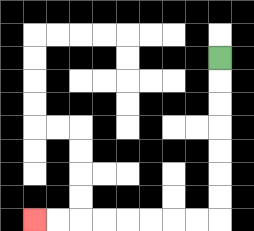{'start': '[9, 2]', 'end': '[1, 9]', 'path_directions': 'D,D,D,D,D,D,D,L,L,L,L,L,L,L,L', 'path_coordinates': '[[9, 2], [9, 3], [9, 4], [9, 5], [9, 6], [9, 7], [9, 8], [9, 9], [8, 9], [7, 9], [6, 9], [5, 9], [4, 9], [3, 9], [2, 9], [1, 9]]'}